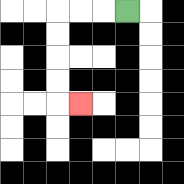{'start': '[5, 0]', 'end': '[3, 4]', 'path_directions': 'L,L,L,D,D,D,D,R', 'path_coordinates': '[[5, 0], [4, 0], [3, 0], [2, 0], [2, 1], [2, 2], [2, 3], [2, 4], [3, 4]]'}